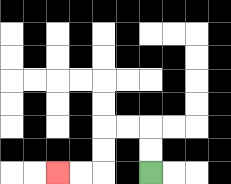{'start': '[6, 7]', 'end': '[2, 7]', 'path_directions': 'U,U,L,L,D,D,L,L', 'path_coordinates': '[[6, 7], [6, 6], [6, 5], [5, 5], [4, 5], [4, 6], [4, 7], [3, 7], [2, 7]]'}